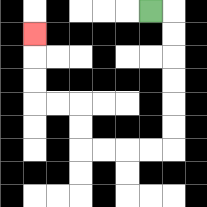{'start': '[6, 0]', 'end': '[1, 1]', 'path_directions': 'R,D,D,D,D,D,D,L,L,L,L,U,U,L,L,U,U,U', 'path_coordinates': '[[6, 0], [7, 0], [7, 1], [7, 2], [7, 3], [7, 4], [7, 5], [7, 6], [6, 6], [5, 6], [4, 6], [3, 6], [3, 5], [3, 4], [2, 4], [1, 4], [1, 3], [1, 2], [1, 1]]'}